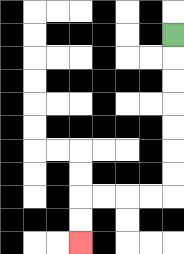{'start': '[7, 1]', 'end': '[3, 10]', 'path_directions': 'D,D,D,D,D,D,D,L,L,L,L,D,D', 'path_coordinates': '[[7, 1], [7, 2], [7, 3], [7, 4], [7, 5], [7, 6], [7, 7], [7, 8], [6, 8], [5, 8], [4, 8], [3, 8], [3, 9], [3, 10]]'}